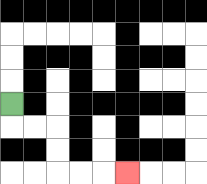{'start': '[0, 4]', 'end': '[5, 7]', 'path_directions': 'D,R,R,D,D,R,R,R', 'path_coordinates': '[[0, 4], [0, 5], [1, 5], [2, 5], [2, 6], [2, 7], [3, 7], [4, 7], [5, 7]]'}